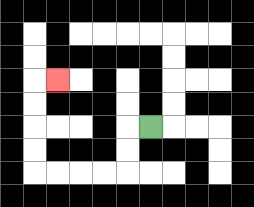{'start': '[6, 5]', 'end': '[2, 3]', 'path_directions': 'L,D,D,L,L,L,L,U,U,U,U,R', 'path_coordinates': '[[6, 5], [5, 5], [5, 6], [5, 7], [4, 7], [3, 7], [2, 7], [1, 7], [1, 6], [1, 5], [1, 4], [1, 3], [2, 3]]'}